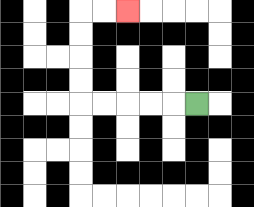{'start': '[8, 4]', 'end': '[5, 0]', 'path_directions': 'L,L,L,L,L,U,U,U,U,R,R', 'path_coordinates': '[[8, 4], [7, 4], [6, 4], [5, 4], [4, 4], [3, 4], [3, 3], [3, 2], [3, 1], [3, 0], [4, 0], [5, 0]]'}